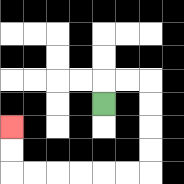{'start': '[4, 4]', 'end': '[0, 5]', 'path_directions': 'U,R,R,D,D,D,D,L,L,L,L,L,L,U,U', 'path_coordinates': '[[4, 4], [4, 3], [5, 3], [6, 3], [6, 4], [6, 5], [6, 6], [6, 7], [5, 7], [4, 7], [3, 7], [2, 7], [1, 7], [0, 7], [0, 6], [0, 5]]'}